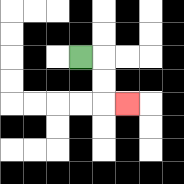{'start': '[3, 2]', 'end': '[5, 4]', 'path_directions': 'R,D,D,R', 'path_coordinates': '[[3, 2], [4, 2], [4, 3], [4, 4], [5, 4]]'}